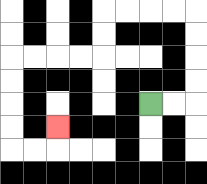{'start': '[6, 4]', 'end': '[2, 5]', 'path_directions': 'R,R,U,U,U,U,L,L,L,L,D,D,L,L,L,L,D,D,D,D,R,R,U', 'path_coordinates': '[[6, 4], [7, 4], [8, 4], [8, 3], [8, 2], [8, 1], [8, 0], [7, 0], [6, 0], [5, 0], [4, 0], [4, 1], [4, 2], [3, 2], [2, 2], [1, 2], [0, 2], [0, 3], [0, 4], [0, 5], [0, 6], [1, 6], [2, 6], [2, 5]]'}